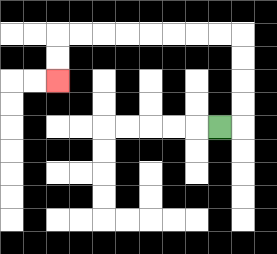{'start': '[9, 5]', 'end': '[2, 3]', 'path_directions': 'R,U,U,U,U,L,L,L,L,L,L,L,L,D,D', 'path_coordinates': '[[9, 5], [10, 5], [10, 4], [10, 3], [10, 2], [10, 1], [9, 1], [8, 1], [7, 1], [6, 1], [5, 1], [4, 1], [3, 1], [2, 1], [2, 2], [2, 3]]'}